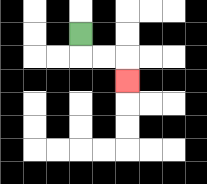{'start': '[3, 1]', 'end': '[5, 3]', 'path_directions': 'D,R,R,D', 'path_coordinates': '[[3, 1], [3, 2], [4, 2], [5, 2], [5, 3]]'}